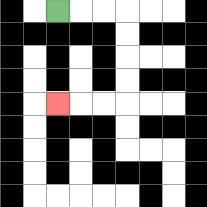{'start': '[2, 0]', 'end': '[2, 4]', 'path_directions': 'R,R,R,D,D,D,D,L,L,L', 'path_coordinates': '[[2, 0], [3, 0], [4, 0], [5, 0], [5, 1], [5, 2], [5, 3], [5, 4], [4, 4], [3, 4], [2, 4]]'}